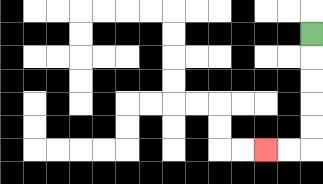{'start': '[13, 1]', 'end': '[11, 6]', 'path_directions': 'D,D,D,D,D,L,L', 'path_coordinates': '[[13, 1], [13, 2], [13, 3], [13, 4], [13, 5], [13, 6], [12, 6], [11, 6]]'}